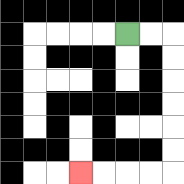{'start': '[5, 1]', 'end': '[3, 7]', 'path_directions': 'R,R,D,D,D,D,D,D,L,L,L,L', 'path_coordinates': '[[5, 1], [6, 1], [7, 1], [7, 2], [7, 3], [7, 4], [7, 5], [7, 6], [7, 7], [6, 7], [5, 7], [4, 7], [3, 7]]'}